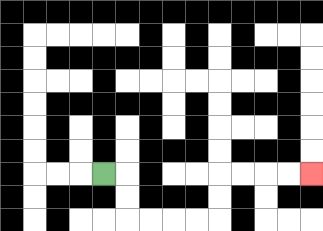{'start': '[4, 7]', 'end': '[13, 7]', 'path_directions': 'R,D,D,R,R,R,R,U,U,R,R,R,R', 'path_coordinates': '[[4, 7], [5, 7], [5, 8], [5, 9], [6, 9], [7, 9], [8, 9], [9, 9], [9, 8], [9, 7], [10, 7], [11, 7], [12, 7], [13, 7]]'}